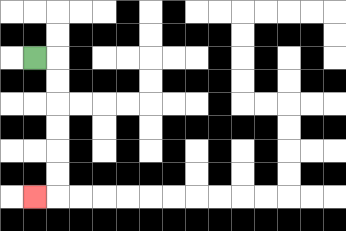{'start': '[1, 2]', 'end': '[1, 8]', 'path_directions': 'R,D,D,D,D,D,D,L', 'path_coordinates': '[[1, 2], [2, 2], [2, 3], [2, 4], [2, 5], [2, 6], [2, 7], [2, 8], [1, 8]]'}